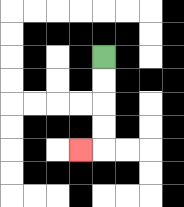{'start': '[4, 2]', 'end': '[3, 6]', 'path_directions': 'D,D,D,D,L', 'path_coordinates': '[[4, 2], [4, 3], [4, 4], [4, 5], [4, 6], [3, 6]]'}